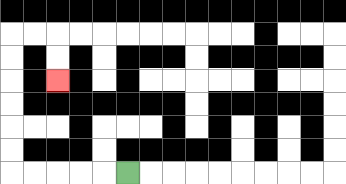{'start': '[5, 7]', 'end': '[2, 3]', 'path_directions': 'L,L,L,L,L,U,U,U,U,U,U,R,R,D,D', 'path_coordinates': '[[5, 7], [4, 7], [3, 7], [2, 7], [1, 7], [0, 7], [0, 6], [0, 5], [0, 4], [0, 3], [0, 2], [0, 1], [1, 1], [2, 1], [2, 2], [2, 3]]'}